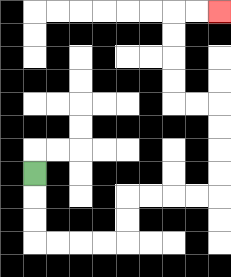{'start': '[1, 7]', 'end': '[9, 0]', 'path_directions': 'D,D,D,R,R,R,R,U,U,R,R,R,R,U,U,U,U,L,L,U,U,U,U,R,R', 'path_coordinates': '[[1, 7], [1, 8], [1, 9], [1, 10], [2, 10], [3, 10], [4, 10], [5, 10], [5, 9], [5, 8], [6, 8], [7, 8], [8, 8], [9, 8], [9, 7], [9, 6], [9, 5], [9, 4], [8, 4], [7, 4], [7, 3], [7, 2], [7, 1], [7, 0], [8, 0], [9, 0]]'}